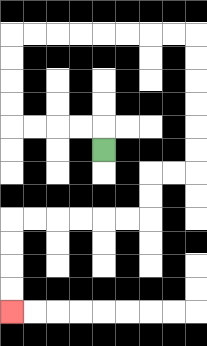{'start': '[4, 6]', 'end': '[0, 13]', 'path_directions': 'U,L,L,L,L,U,U,U,U,R,R,R,R,R,R,R,R,D,D,D,D,D,D,L,L,D,D,L,L,L,L,L,L,D,D,D,D', 'path_coordinates': '[[4, 6], [4, 5], [3, 5], [2, 5], [1, 5], [0, 5], [0, 4], [0, 3], [0, 2], [0, 1], [1, 1], [2, 1], [3, 1], [4, 1], [5, 1], [6, 1], [7, 1], [8, 1], [8, 2], [8, 3], [8, 4], [8, 5], [8, 6], [8, 7], [7, 7], [6, 7], [6, 8], [6, 9], [5, 9], [4, 9], [3, 9], [2, 9], [1, 9], [0, 9], [0, 10], [0, 11], [0, 12], [0, 13]]'}